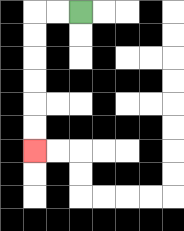{'start': '[3, 0]', 'end': '[1, 6]', 'path_directions': 'L,L,D,D,D,D,D,D', 'path_coordinates': '[[3, 0], [2, 0], [1, 0], [1, 1], [1, 2], [1, 3], [1, 4], [1, 5], [1, 6]]'}